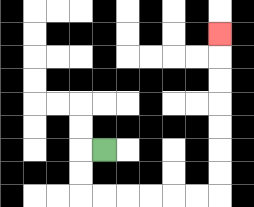{'start': '[4, 6]', 'end': '[9, 1]', 'path_directions': 'L,D,D,R,R,R,R,R,R,U,U,U,U,U,U,U', 'path_coordinates': '[[4, 6], [3, 6], [3, 7], [3, 8], [4, 8], [5, 8], [6, 8], [7, 8], [8, 8], [9, 8], [9, 7], [9, 6], [9, 5], [9, 4], [9, 3], [9, 2], [9, 1]]'}